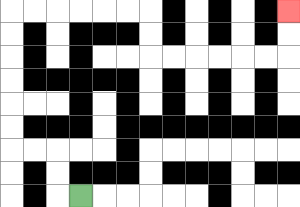{'start': '[3, 8]', 'end': '[12, 0]', 'path_directions': 'L,U,U,L,L,U,U,U,U,U,U,R,R,R,R,R,R,D,D,R,R,R,R,R,R,U,U', 'path_coordinates': '[[3, 8], [2, 8], [2, 7], [2, 6], [1, 6], [0, 6], [0, 5], [0, 4], [0, 3], [0, 2], [0, 1], [0, 0], [1, 0], [2, 0], [3, 0], [4, 0], [5, 0], [6, 0], [6, 1], [6, 2], [7, 2], [8, 2], [9, 2], [10, 2], [11, 2], [12, 2], [12, 1], [12, 0]]'}